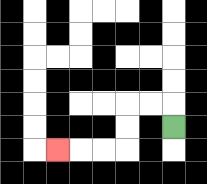{'start': '[7, 5]', 'end': '[2, 6]', 'path_directions': 'U,L,L,D,D,L,L,L', 'path_coordinates': '[[7, 5], [7, 4], [6, 4], [5, 4], [5, 5], [5, 6], [4, 6], [3, 6], [2, 6]]'}